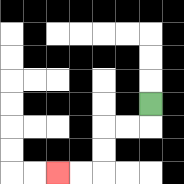{'start': '[6, 4]', 'end': '[2, 7]', 'path_directions': 'D,L,L,D,D,L,L', 'path_coordinates': '[[6, 4], [6, 5], [5, 5], [4, 5], [4, 6], [4, 7], [3, 7], [2, 7]]'}